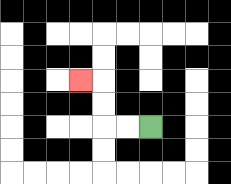{'start': '[6, 5]', 'end': '[3, 3]', 'path_directions': 'L,L,U,U,L', 'path_coordinates': '[[6, 5], [5, 5], [4, 5], [4, 4], [4, 3], [3, 3]]'}